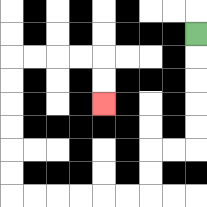{'start': '[8, 1]', 'end': '[4, 4]', 'path_directions': 'D,D,D,D,D,L,L,D,D,L,L,L,L,L,L,U,U,U,U,U,U,R,R,R,R,D,D', 'path_coordinates': '[[8, 1], [8, 2], [8, 3], [8, 4], [8, 5], [8, 6], [7, 6], [6, 6], [6, 7], [6, 8], [5, 8], [4, 8], [3, 8], [2, 8], [1, 8], [0, 8], [0, 7], [0, 6], [0, 5], [0, 4], [0, 3], [0, 2], [1, 2], [2, 2], [3, 2], [4, 2], [4, 3], [4, 4]]'}